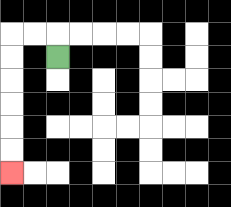{'start': '[2, 2]', 'end': '[0, 7]', 'path_directions': 'U,L,L,D,D,D,D,D,D', 'path_coordinates': '[[2, 2], [2, 1], [1, 1], [0, 1], [0, 2], [0, 3], [0, 4], [0, 5], [0, 6], [0, 7]]'}